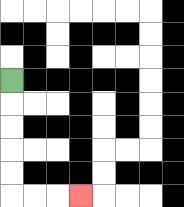{'start': '[0, 3]', 'end': '[3, 8]', 'path_directions': 'D,D,D,D,D,R,R,R', 'path_coordinates': '[[0, 3], [0, 4], [0, 5], [0, 6], [0, 7], [0, 8], [1, 8], [2, 8], [3, 8]]'}